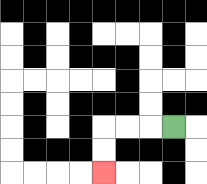{'start': '[7, 5]', 'end': '[4, 7]', 'path_directions': 'L,L,L,D,D', 'path_coordinates': '[[7, 5], [6, 5], [5, 5], [4, 5], [4, 6], [4, 7]]'}